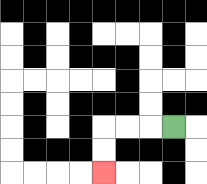{'start': '[7, 5]', 'end': '[4, 7]', 'path_directions': 'L,L,L,D,D', 'path_coordinates': '[[7, 5], [6, 5], [5, 5], [4, 5], [4, 6], [4, 7]]'}